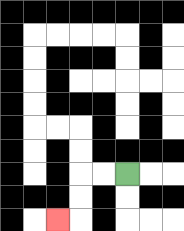{'start': '[5, 7]', 'end': '[2, 9]', 'path_directions': 'L,L,D,D,L', 'path_coordinates': '[[5, 7], [4, 7], [3, 7], [3, 8], [3, 9], [2, 9]]'}